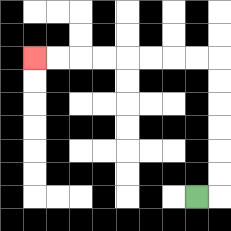{'start': '[8, 8]', 'end': '[1, 2]', 'path_directions': 'R,U,U,U,U,U,U,L,L,L,L,L,L,L,L', 'path_coordinates': '[[8, 8], [9, 8], [9, 7], [9, 6], [9, 5], [9, 4], [9, 3], [9, 2], [8, 2], [7, 2], [6, 2], [5, 2], [4, 2], [3, 2], [2, 2], [1, 2]]'}